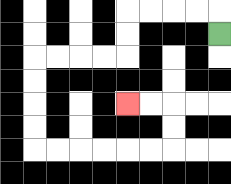{'start': '[9, 1]', 'end': '[5, 4]', 'path_directions': 'U,L,L,L,L,D,D,L,L,L,L,D,D,D,D,R,R,R,R,R,R,U,U,L,L', 'path_coordinates': '[[9, 1], [9, 0], [8, 0], [7, 0], [6, 0], [5, 0], [5, 1], [5, 2], [4, 2], [3, 2], [2, 2], [1, 2], [1, 3], [1, 4], [1, 5], [1, 6], [2, 6], [3, 6], [4, 6], [5, 6], [6, 6], [7, 6], [7, 5], [7, 4], [6, 4], [5, 4]]'}